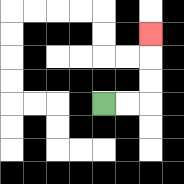{'start': '[4, 4]', 'end': '[6, 1]', 'path_directions': 'R,R,U,U,U', 'path_coordinates': '[[4, 4], [5, 4], [6, 4], [6, 3], [6, 2], [6, 1]]'}